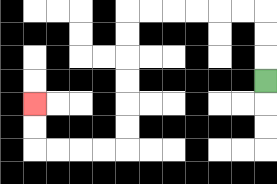{'start': '[11, 3]', 'end': '[1, 4]', 'path_directions': 'U,U,U,L,L,L,L,L,L,D,D,D,D,D,D,L,L,L,L,U,U', 'path_coordinates': '[[11, 3], [11, 2], [11, 1], [11, 0], [10, 0], [9, 0], [8, 0], [7, 0], [6, 0], [5, 0], [5, 1], [5, 2], [5, 3], [5, 4], [5, 5], [5, 6], [4, 6], [3, 6], [2, 6], [1, 6], [1, 5], [1, 4]]'}